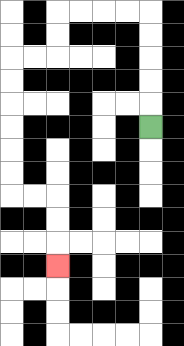{'start': '[6, 5]', 'end': '[2, 11]', 'path_directions': 'U,U,U,U,U,L,L,L,L,D,D,L,L,D,D,D,D,D,D,R,R,D,D,D', 'path_coordinates': '[[6, 5], [6, 4], [6, 3], [6, 2], [6, 1], [6, 0], [5, 0], [4, 0], [3, 0], [2, 0], [2, 1], [2, 2], [1, 2], [0, 2], [0, 3], [0, 4], [0, 5], [0, 6], [0, 7], [0, 8], [1, 8], [2, 8], [2, 9], [2, 10], [2, 11]]'}